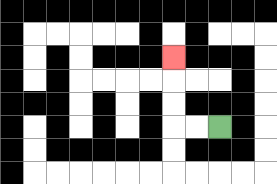{'start': '[9, 5]', 'end': '[7, 2]', 'path_directions': 'L,L,U,U,U', 'path_coordinates': '[[9, 5], [8, 5], [7, 5], [7, 4], [7, 3], [7, 2]]'}